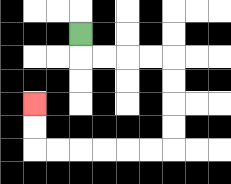{'start': '[3, 1]', 'end': '[1, 4]', 'path_directions': 'D,R,R,R,R,D,D,D,D,L,L,L,L,L,L,U,U', 'path_coordinates': '[[3, 1], [3, 2], [4, 2], [5, 2], [6, 2], [7, 2], [7, 3], [7, 4], [7, 5], [7, 6], [6, 6], [5, 6], [4, 6], [3, 6], [2, 6], [1, 6], [1, 5], [1, 4]]'}